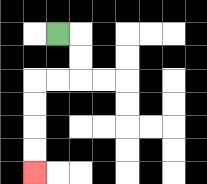{'start': '[2, 1]', 'end': '[1, 7]', 'path_directions': 'R,D,D,L,L,D,D,D,D', 'path_coordinates': '[[2, 1], [3, 1], [3, 2], [3, 3], [2, 3], [1, 3], [1, 4], [1, 5], [1, 6], [1, 7]]'}